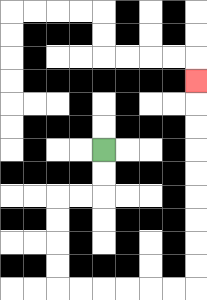{'start': '[4, 6]', 'end': '[8, 3]', 'path_directions': 'D,D,L,L,D,D,D,D,R,R,R,R,R,R,U,U,U,U,U,U,U,U,U', 'path_coordinates': '[[4, 6], [4, 7], [4, 8], [3, 8], [2, 8], [2, 9], [2, 10], [2, 11], [2, 12], [3, 12], [4, 12], [5, 12], [6, 12], [7, 12], [8, 12], [8, 11], [8, 10], [8, 9], [8, 8], [8, 7], [8, 6], [8, 5], [8, 4], [8, 3]]'}